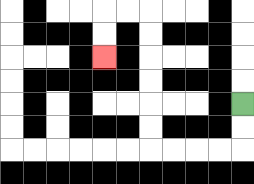{'start': '[10, 4]', 'end': '[4, 2]', 'path_directions': 'D,D,L,L,L,L,U,U,U,U,U,U,L,L,D,D', 'path_coordinates': '[[10, 4], [10, 5], [10, 6], [9, 6], [8, 6], [7, 6], [6, 6], [6, 5], [6, 4], [6, 3], [6, 2], [6, 1], [6, 0], [5, 0], [4, 0], [4, 1], [4, 2]]'}